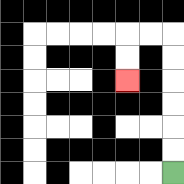{'start': '[7, 7]', 'end': '[5, 3]', 'path_directions': 'U,U,U,U,U,U,L,L,D,D', 'path_coordinates': '[[7, 7], [7, 6], [7, 5], [7, 4], [7, 3], [7, 2], [7, 1], [6, 1], [5, 1], [5, 2], [5, 3]]'}